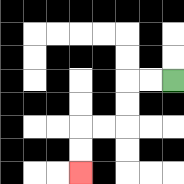{'start': '[7, 3]', 'end': '[3, 7]', 'path_directions': 'L,L,D,D,L,L,D,D', 'path_coordinates': '[[7, 3], [6, 3], [5, 3], [5, 4], [5, 5], [4, 5], [3, 5], [3, 6], [3, 7]]'}